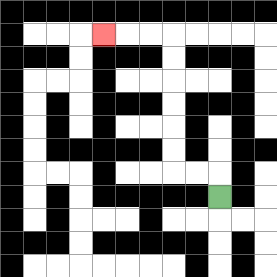{'start': '[9, 8]', 'end': '[4, 1]', 'path_directions': 'U,L,L,U,U,U,U,U,U,L,L,L', 'path_coordinates': '[[9, 8], [9, 7], [8, 7], [7, 7], [7, 6], [7, 5], [7, 4], [7, 3], [7, 2], [7, 1], [6, 1], [5, 1], [4, 1]]'}